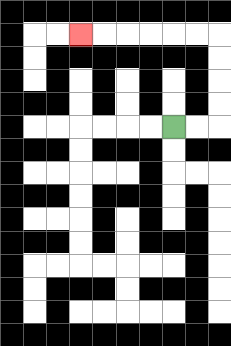{'start': '[7, 5]', 'end': '[3, 1]', 'path_directions': 'R,R,U,U,U,U,L,L,L,L,L,L', 'path_coordinates': '[[7, 5], [8, 5], [9, 5], [9, 4], [9, 3], [9, 2], [9, 1], [8, 1], [7, 1], [6, 1], [5, 1], [4, 1], [3, 1]]'}